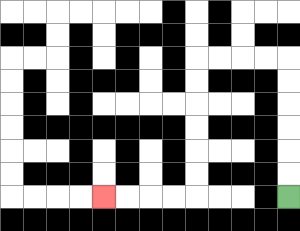{'start': '[12, 8]', 'end': '[4, 8]', 'path_directions': 'U,U,U,U,U,U,L,L,L,L,D,D,D,D,D,D,L,L,L,L', 'path_coordinates': '[[12, 8], [12, 7], [12, 6], [12, 5], [12, 4], [12, 3], [12, 2], [11, 2], [10, 2], [9, 2], [8, 2], [8, 3], [8, 4], [8, 5], [8, 6], [8, 7], [8, 8], [7, 8], [6, 8], [5, 8], [4, 8]]'}